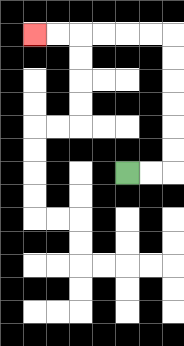{'start': '[5, 7]', 'end': '[1, 1]', 'path_directions': 'R,R,U,U,U,U,U,U,L,L,L,L,L,L', 'path_coordinates': '[[5, 7], [6, 7], [7, 7], [7, 6], [7, 5], [7, 4], [7, 3], [7, 2], [7, 1], [6, 1], [5, 1], [4, 1], [3, 1], [2, 1], [1, 1]]'}